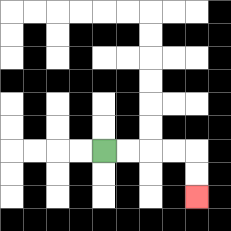{'start': '[4, 6]', 'end': '[8, 8]', 'path_directions': 'R,R,R,R,D,D', 'path_coordinates': '[[4, 6], [5, 6], [6, 6], [7, 6], [8, 6], [8, 7], [8, 8]]'}